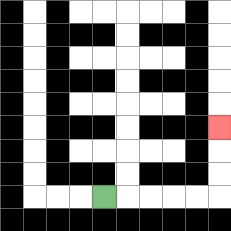{'start': '[4, 8]', 'end': '[9, 5]', 'path_directions': 'R,R,R,R,R,U,U,U', 'path_coordinates': '[[4, 8], [5, 8], [6, 8], [7, 8], [8, 8], [9, 8], [9, 7], [9, 6], [9, 5]]'}